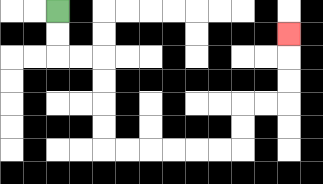{'start': '[2, 0]', 'end': '[12, 1]', 'path_directions': 'D,D,R,R,D,D,D,D,R,R,R,R,R,R,U,U,R,R,U,U,U', 'path_coordinates': '[[2, 0], [2, 1], [2, 2], [3, 2], [4, 2], [4, 3], [4, 4], [4, 5], [4, 6], [5, 6], [6, 6], [7, 6], [8, 6], [9, 6], [10, 6], [10, 5], [10, 4], [11, 4], [12, 4], [12, 3], [12, 2], [12, 1]]'}